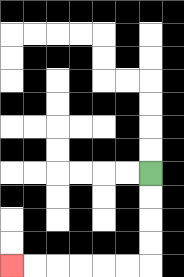{'start': '[6, 7]', 'end': '[0, 11]', 'path_directions': 'D,D,D,D,L,L,L,L,L,L', 'path_coordinates': '[[6, 7], [6, 8], [6, 9], [6, 10], [6, 11], [5, 11], [4, 11], [3, 11], [2, 11], [1, 11], [0, 11]]'}